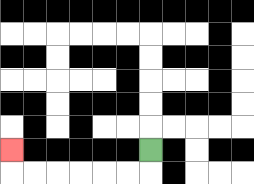{'start': '[6, 6]', 'end': '[0, 6]', 'path_directions': 'D,L,L,L,L,L,L,U', 'path_coordinates': '[[6, 6], [6, 7], [5, 7], [4, 7], [3, 7], [2, 7], [1, 7], [0, 7], [0, 6]]'}